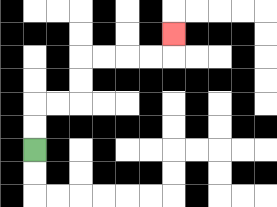{'start': '[1, 6]', 'end': '[7, 1]', 'path_directions': 'U,U,R,R,U,U,R,R,R,R,U', 'path_coordinates': '[[1, 6], [1, 5], [1, 4], [2, 4], [3, 4], [3, 3], [3, 2], [4, 2], [5, 2], [6, 2], [7, 2], [7, 1]]'}